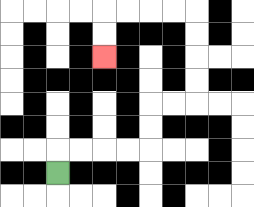{'start': '[2, 7]', 'end': '[4, 2]', 'path_directions': 'U,R,R,R,R,U,U,R,R,U,U,U,U,L,L,L,L,D,D', 'path_coordinates': '[[2, 7], [2, 6], [3, 6], [4, 6], [5, 6], [6, 6], [6, 5], [6, 4], [7, 4], [8, 4], [8, 3], [8, 2], [8, 1], [8, 0], [7, 0], [6, 0], [5, 0], [4, 0], [4, 1], [4, 2]]'}